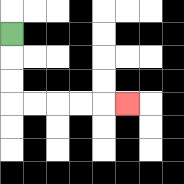{'start': '[0, 1]', 'end': '[5, 4]', 'path_directions': 'D,D,D,R,R,R,R,R', 'path_coordinates': '[[0, 1], [0, 2], [0, 3], [0, 4], [1, 4], [2, 4], [3, 4], [4, 4], [5, 4]]'}